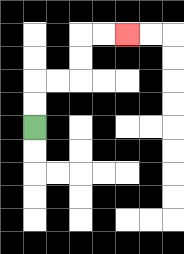{'start': '[1, 5]', 'end': '[5, 1]', 'path_directions': 'U,U,R,R,U,U,R,R', 'path_coordinates': '[[1, 5], [1, 4], [1, 3], [2, 3], [3, 3], [3, 2], [3, 1], [4, 1], [5, 1]]'}